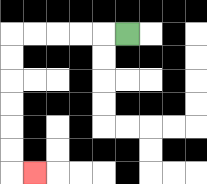{'start': '[5, 1]', 'end': '[1, 7]', 'path_directions': 'L,L,L,L,L,D,D,D,D,D,D,R', 'path_coordinates': '[[5, 1], [4, 1], [3, 1], [2, 1], [1, 1], [0, 1], [0, 2], [0, 3], [0, 4], [0, 5], [0, 6], [0, 7], [1, 7]]'}